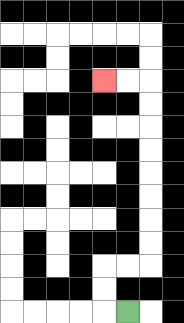{'start': '[5, 13]', 'end': '[4, 3]', 'path_directions': 'L,U,U,R,R,U,U,U,U,U,U,U,U,L,L', 'path_coordinates': '[[5, 13], [4, 13], [4, 12], [4, 11], [5, 11], [6, 11], [6, 10], [6, 9], [6, 8], [6, 7], [6, 6], [6, 5], [6, 4], [6, 3], [5, 3], [4, 3]]'}